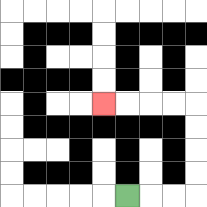{'start': '[5, 8]', 'end': '[4, 4]', 'path_directions': 'R,R,R,U,U,U,U,L,L,L,L', 'path_coordinates': '[[5, 8], [6, 8], [7, 8], [8, 8], [8, 7], [8, 6], [8, 5], [8, 4], [7, 4], [6, 4], [5, 4], [4, 4]]'}